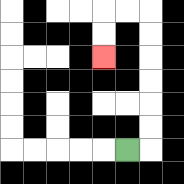{'start': '[5, 6]', 'end': '[4, 2]', 'path_directions': 'R,U,U,U,U,U,U,L,L,D,D', 'path_coordinates': '[[5, 6], [6, 6], [6, 5], [6, 4], [6, 3], [6, 2], [6, 1], [6, 0], [5, 0], [4, 0], [4, 1], [4, 2]]'}